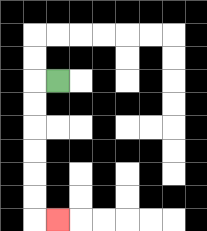{'start': '[2, 3]', 'end': '[2, 9]', 'path_directions': 'L,D,D,D,D,D,D,R', 'path_coordinates': '[[2, 3], [1, 3], [1, 4], [1, 5], [1, 6], [1, 7], [1, 8], [1, 9], [2, 9]]'}